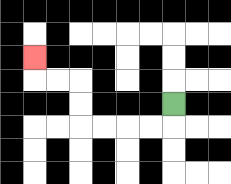{'start': '[7, 4]', 'end': '[1, 2]', 'path_directions': 'D,L,L,L,L,U,U,L,L,U', 'path_coordinates': '[[7, 4], [7, 5], [6, 5], [5, 5], [4, 5], [3, 5], [3, 4], [3, 3], [2, 3], [1, 3], [1, 2]]'}